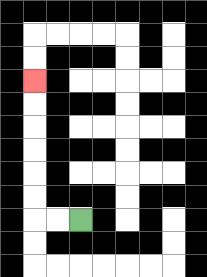{'start': '[3, 9]', 'end': '[1, 3]', 'path_directions': 'L,L,U,U,U,U,U,U', 'path_coordinates': '[[3, 9], [2, 9], [1, 9], [1, 8], [1, 7], [1, 6], [1, 5], [1, 4], [1, 3]]'}